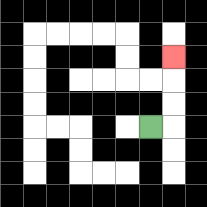{'start': '[6, 5]', 'end': '[7, 2]', 'path_directions': 'R,U,U,U', 'path_coordinates': '[[6, 5], [7, 5], [7, 4], [7, 3], [7, 2]]'}